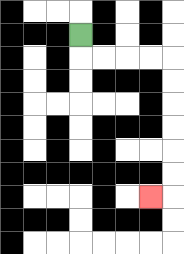{'start': '[3, 1]', 'end': '[6, 8]', 'path_directions': 'D,R,R,R,R,D,D,D,D,D,D,L', 'path_coordinates': '[[3, 1], [3, 2], [4, 2], [5, 2], [6, 2], [7, 2], [7, 3], [7, 4], [7, 5], [7, 6], [7, 7], [7, 8], [6, 8]]'}